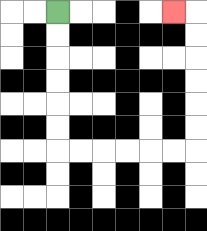{'start': '[2, 0]', 'end': '[7, 0]', 'path_directions': 'D,D,D,D,D,D,R,R,R,R,R,R,U,U,U,U,U,U,L', 'path_coordinates': '[[2, 0], [2, 1], [2, 2], [2, 3], [2, 4], [2, 5], [2, 6], [3, 6], [4, 6], [5, 6], [6, 6], [7, 6], [8, 6], [8, 5], [8, 4], [8, 3], [8, 2], [8, 1], [8, 0], [7, 0]]'}